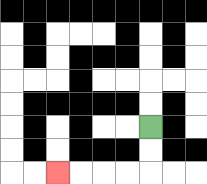{'start': '[6, 5]', 'end': '[2, 7]', 'path_directions': 'D,D,L,L,L,L', 'path_coordinates': '[[6, 5], [6, 6], [6, 7], [5, 7], [4, 7], [3, 7], [2, 7]]'}